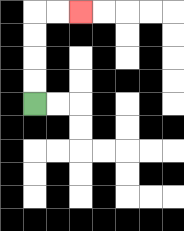{'start': '[1, 4]', 'end': '[3, 0]', 'path_directions': 'U,U,U,U,R,R', 'path_coordinates': '[[1, 4], [1, 3], [1, 2], [1, 1], [1, 0], [2, 0], [3, 0]]'}